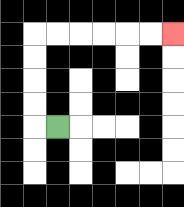{'start': '[2, 5]', 'end': '[7, 1]', 'path_directions': 'L,U,U,U,U,R,R,R,R,R,R', 'path_coordinates': '[[2, 5], [1, 5], [1, 4], [1, 3], [1, 2], [1, 1], [2, 1], [3, 1], [4, 1], [5, 1], [6, 1], [7, 1]]'}